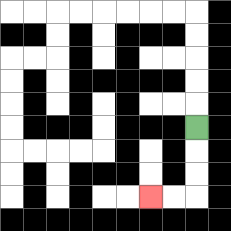{'start': '[8, 5]', 'end': '[6, 8]', 'path_directions': 'D,D,D,L,L', 'path_coordinates': '[[8, 5], [8, 6], [8, 7], [8, 8], [7, 8], [6, 8]]'}